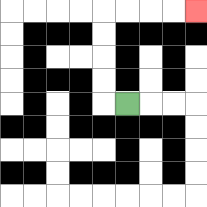{'start': '[5, 4]', 'end': '[8, 0]', 'path_directions': 'L,U,U,U,U,R,R,R,R', 'path_coordinates': '[[5, 4], [4, 4], [4, 3], [4, 2], [4, 1], [4, 0], [5, 0], [6, 0], [7, 0], [8, 0]]'}